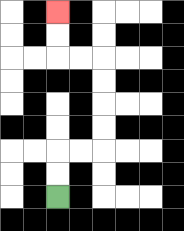{'start': '[2, 8]', 'end': '[2, 0]', 'path_directions': 'U,U,R,R,U,U,U,U,L,L,U,U', 'path_coordinates': '[[2, 8], [2, 7], [2, 6], [3, 6], [4, 6], [4, 5], [4, 4], [4, 3], [4, 2], [3, 2], [2, 2], [2, 1], [2, 0]]'}